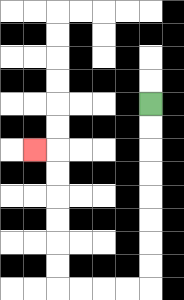{'start': '[6, 4]', 'end': '[1, 6]', 'path_directions': 'D,D,D,D,D,D,D,D,L,L,L,L,U,U,U,U,U,U,L', 'path_coordinates': '[[6, 4], [6, 5], [6, 6], [6, 7], [6, 8], [6, 9], [6, 10], [6, 11], [6, 12], [5, 12], [4, 12], [3, 12], [2, 12], [2, 11], [2, 10], [2, 9], [2, 8], [2, 7], [2, 6], [1, 6]]'}